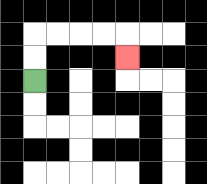{'start': '[1, 3]', 'end': '[5, 2]', 'path_directions': 'U,U,R,R,R,R,D', 'path_coordinates': '[[1, 3], [1, 2], [1, 1], [2, 1], [3, 1], [4, 1], [5, 1], [5, 2]]'}